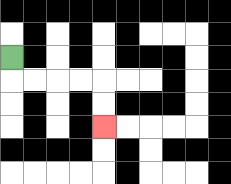{'start': '[0, 2]', 'end': '[4, 5]', 'path_directions': 'D,R,R,R,R,D,D', 'path_coordinates': '[[0, 2], [0, 3], [1, 3], [2, 3], [3, 3], [4, 3], [4, 4], [4, 5]]'}